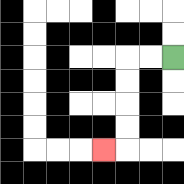{'start': '[7, 2]', 'end': '[4, 6]', 'path_directions': 'L,L,D,D,D,D,L', 'path_coordinates': '[[7, 2], [6, 2], [5, 2], [5, 3], [5, 4], [5, 5], [5, 6], [4, 6]]'}